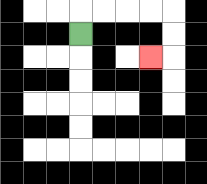{'start': '[3, 1]', 'end': '[6, 2]', 'path_directions': 'U,R,R,R,R,D,D,L', 'path_coordinates': '[[3, 1], [3, 0], [4, 0], [5, 0], [6, 0], [7, 0], [7, 1], [7, 2], [6, 2]]'}